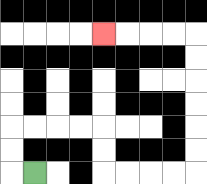{'start': '[1, 7]', 'end': '[4, 1]', 'path_directions': 'L,U,U,R,R,R,R,D,D,R,R,R,R,U,U,U,U,U,U,L,L,L,L', 'path_coordinates': '[[1, 7], [0, 7], [0, 6], [0, 5], [1, 5], [2, 5], [3, 5], [4, 5], [4, 6], [4, 7], [5, 7], [6, 7], [7, 7], [8, 7], [8, 6], [8, 5], [8, 4], [8, 3], [8, 2], [8, 1], [7, 1], [6, 1], [5, 1], [4, 1]]'}